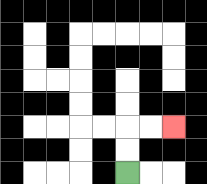{'start': '[5, 7]', 'end': '[7, 5]', 'path_directions': 'U,U,R,R', 'path_coordinates': '[[5, 7], [5, 6], [5, 5], [6, 5], [7, 5]]'}